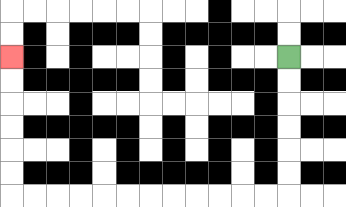{'start': '[12, 2]', 'end': '[0, 2]', 'path_directions': 'D,D,D,D,D,D,L,L,L,L,L,L,L,L,L,L,L,L,U,U,U,U,U,U', 'path_coordinates': '[[12, 2], [12, 3], [12, 4], [12, 5], [12, 6], [12, 7], [12, 8], [11, 8], [10, 8], [9, 8], [8, 8], [7, 8], [6, 8], [5, 8], [4, 8], [3, 8], [2, 8], [1, 8], [0, 8], [0, 7], [0, 6], [0, 5], [0, 4], [0, 3], [0, 2]]'}